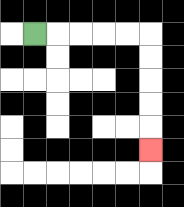{'start': '[1, 1]', 'end': '[6, 6]', 'path_directions': 'R,R,R,R,R,D,D,D,D,D', 'path_coordinates': '[[1, 1], [2, 1], [3, 1], [4, 1], [5, 1], [6, 1], [6, 2], [6, 3], [6, 4], [6, 5], [6, 6]]'}